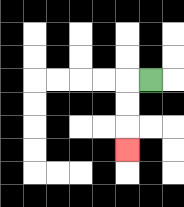{'start': '[6, 3]', 'end': '[5, 6]', 'path_directions': 'L,D,D,D', 'path_coordinates': '[[6, 3], [5, 3], [5, 4], [5, 5], [5, 6]]'}